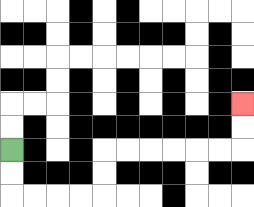{'start': '[0, 6]', 'end': '[10, 4]', 'path_directions': 'D,D,R,R,R,R,U,U,R,R,R,R,R,R,U,U', 'path_coordinates': '[[0, 6], [0, 7], [0, 8], [1, 8], [2, 8], [3, 8], [4, 8], [4, 7], [4, 6], [5, 6], [6, 6], [7, 6], [8, 6], [9, 6], [10, 6], [10, 5], [10, 4]]'}